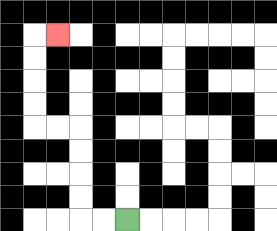{'start': '[5, 9]', 'end': '[2, 1]', 'path_directions': 'L,L,U,U,U,U,L,L,U,U,U,U,R', 'path_coordinates': '[[5, 9], [4, 9], [3, 9], [3, 8], [3, 7], [3, 6], [3, 5], [2, 5], [1, 5], [1, 4], [1, 3], [1, 2], [1, 1], [2, 1]]'}